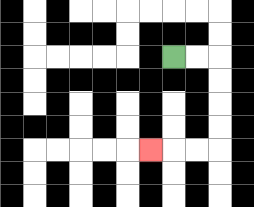{'start': '[7, 2]', 'end': '[6, 6]', 'path_directions': 'R,R,D,D,D,D,L,L,L', 'path_coordinates': '[[7, 2], [8, 2], [9, 2], [9, 3], [9, 4], [9, 5], [9, 6], [8, 6], [7, 6], [6, 6]]'}